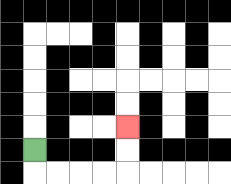{'start': '[1, 6]', 'end': '[5, 5]', 'path_directions': 'D,R,R,R,R,U,U', 'path_coordinates': '[[1, 6], [1, 7], [2, 7], [3, 7], [4, 7], [5, 7], [5, 6], [5, 5]]'}